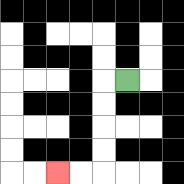{'start': '[5, 3]', 'end': '[2, 7]', 'path_directions': 'L,D,D,D,D,L,L', 'path_coordinates': '[[5, 3], [4, 3], [4, 4], [4, 5], [4, 6], [4, 7], [3, 7], [2, 7]]'}